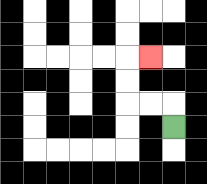{'start': '[7, 5]', 'end': '[6, 2]', 'path_directions': 'U,L,L,U,U,R', 'path_coordinates': '[[7, 5], [7, 4], [6, 4], [5, 4], [5, 3], [5, 2], [6, 2]]'}